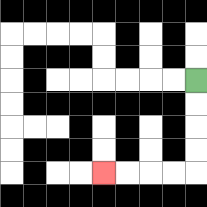{'start': '[8, 3]', 'end': '[4, 7]', 'path_directions': 'D,D,D,D,L,L,L,L', 'path_coordinates': '[[8, 3], [8, 4], [8, 5], [8, 6], [8, 7], [7, 7], [6, 7], [5, 7], [4, 7]]'}